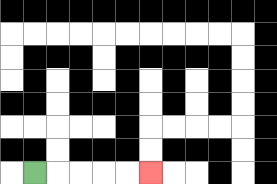{'start': '[1, 7]', 'end': '[6, 7]', 'path_directions': 'R,R,R,R,R', 'path_coordinates': '[[1, 7], [2, 7], [3, 7], [4, 7], [5, 7], [6, 7]]'}